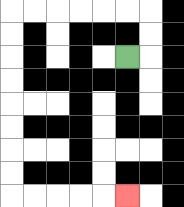{'start': '[5, 2]', 'end': '[5, 8]', 'path_directions': 'R,U,U,L,L,L,L,L,L,D,D,D,D,D,D,D,D,R,R,R,R,R', 'path_coordinates': '[[5, 2], [6, 2], [6, 1], [6, 0], [5, 0], [4, 0], [3, 0], [2, 0], [1, 0], [0, 0], [0, 1], [0, 2], [0, 3], [0, 4], [0, 5], [0, 6], [0, 7], [0, 8], [1, 8], [2, 8], [3, 8], [4, 8], [5, 8]]'}